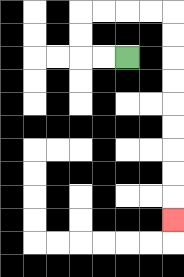{'start': '[5, 2]', 'end': '[7, 9]', 'path_directions': 'L,L,U,U,R,R,R,R,D,D,D,D,D,D,D,D,D', 'path_coordinates': '[[5, 2], [4, 2], [3, 2], [3, 1], [3, 0], [4, 0], [5, 0], [6, 0], [7, 0], [7, 1], [7, 2], [7, 3], [7, 4], [7, 5], [7, 6], [7, 7], [7, 8], [7, 9]]'}